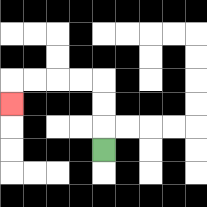{'start': '[4, 6]', 'end': '[0, 4]', 'path_directions': 'U,U,U,L,L,L,L,D', 'path_coordinates': '[[4, 6], [4, 5], [4, 4], [4, 3], [3, 3], [2, 3], [1, 3], [0, 3], [0, 4]]'}